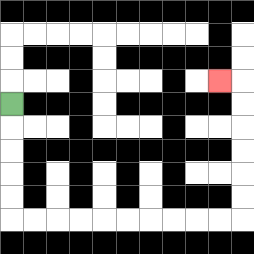{'start': '[0, 4]', 'end': '[9, 3]', 'path_directions': 'D,D,D,D,D,R,R,R,R,R,R,R,R,R,R,U,U,U,U,U,U,L', 'path_coordinates': '[[0, 4], [0, 5], [0, 6], [0, 7], [0, 8], [0, 9], [1, 9], [2, 9], [3, 9], [4, 9], [5, 9], [6, 9], [7, 9], [8, 9], [9, 9], [10, 9], [10, 8], [10, 7], [10, 6], [10, 5], [10, 4], [10, 3], [9, 3]]'}